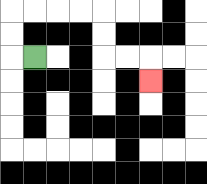{'start': '[1, 2]', 'end': '[6, 3]', 'path_directions': 'L,U,U,R,R,R,R,D,D,R,R,D', 'path_coordinates': '[[1, 2], [0, 2], [0, 1], [0, 0], [1, 0], [2, 0], [3, 0], [4, 0], [4, 1], [4, 2], [5, 2], [6, 2], [6, 3]]'}